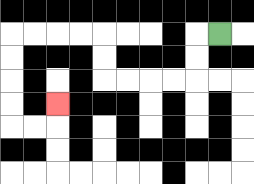{'start': '[9, 1]', 'end': '[2, 4]', 'path_directions': 'L,D,D,L,L,L,L,U,U,L,L,L,L,D,D,D,D,R,R,U', 'path_coordinates': '[[9, 1], [8, 1], [8, 2], [8, 3], [7, 3], [6, 3], [5, 3], [4, 3], [4, 2], [4, 1], [3, 1], [2, 1], [1, 1], [0, 1], [0, 2], [0, 3], [0, 4], [0, 5], [1, 5], [2, 5], [2, 4]]'}